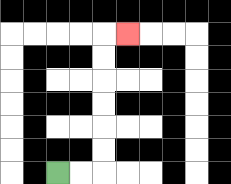{'start': '[2, 7]', 'end': '[5, 1]', 'path_directions': 'R,R,U,U,U,U,U,U,R', 'path_coordinates': '[[2, 7], [3, 7], [4, 7], [4, 6], [4, 5], [4, 4], [4, 3], [4, 2], [4, 1], [5, 1]]'}